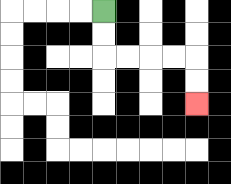{'start': '[4, 0]', 'end': '[8, 4]', 'path_directions': 'D,D,R,R,R,R,D,D', 'path_coordinates': '[[4, 0], [4, 1], [4, 2], [5, 2], [6, 2], [7, 2], [8, 2], [8, 3], [8, 4]]'}